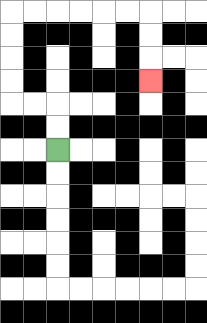{'start': '[2, 6]', 'end': '[6, 3]', 'path_directions': 'U,U,L,L,U,U,U,U,R,R,R,R,R,R,D,D,D', 'path_coordinates': '[[2, 6], [2, 5], [2, 4], [1, 4], [0, 4], [0, 3], [0, 2], [0, 1], [0, 0], [1, 0], [2, 0], [3, 0], [4, 0], [5, 0], [6, 0], [6, 1], [6, 2], [6, 3]]'}